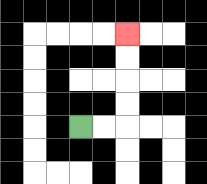{'start': '[3, 5]', 'end': '[5, 1]', 'path_directions': 'R,R,U,U,U,U', 'path_coordinates': '[[3, 5], [4, 5], [5, 5], [5, 4], [5, 3], [5, 2], [5, 1]]'}